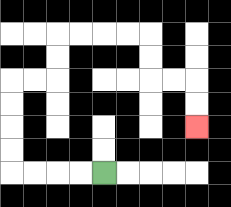{'start': '[4, 7]', 'end': '[8, 5]', 'path_directions': 'L,L,L,L,U,U,U,U,R,R,U,U,R,R,R,R,D,D,R,R,D,D', 'path_coordinates': '[[4, 7], [3, 7], [2, 7], [1, 7], [0, 7], [0, 6], [0, 5], [0, 4], [0, 3], [1, 3], [2, 3], [2, 2], [2, 1], [3, 1], [4, 1], [5, 1], [6, 1], [6, 2], [6, 3], [7, 3], [8, 3], [8, 4], [8, 5]]'}